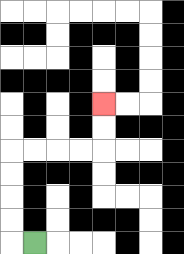{'start': '[1, 10]', 'end': '[4, 4]', 'path_directions': 'L,U,U,U,U,R,R,R,R,U,U', 'path_coordinates': '[[1, 10], [0, 10], [0, 9], [0, 8], [0, 7], [0, 6], [1, 6], [2, 6], [3, 6], [4, 6], [4, 5], [4, 4]]'}